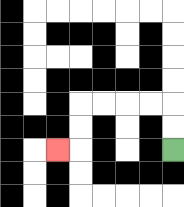{'start': '[7, 6]', 'end': '[2, 6]', 'path_directions': 'U,U,L,L,L,L,D,D,L', 'path_coordinates': '[[7, 6], [7, 5], [7, 4], [6, 4], [5, 4], [4, 4], [3, 4], [3, 5], [3, 6], [2, 6]]'}